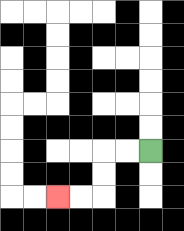{'start': '[6, 6]', 'end': '[2, 8]', 'path_directions': 'L,L,D,D,L,L', 'path_coordinates': '[[6, 6], [5, 6], [4, 6], [4, 7], [4, 8], [3, 8], [2, 8]]'}